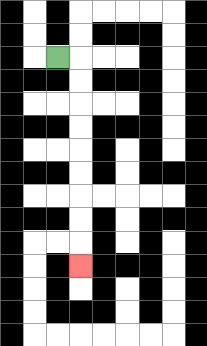{'start': '[2, 2]', 'end': '[3, 11]', 'path_directions': 'R,D,D,D,D,D,D,D,D,D', 'path_coordinates': '[[2, 2], [3, 2], [3, 3], [3, 4], [3, 5], [3, 6], [3, 7], [3, 8], [3, 9], [3, 10], [3, 11]]'}